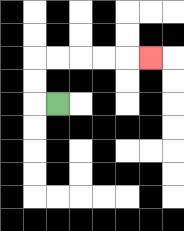{'start': '[2, 4]', 'end': '[6, 2]', 'path_directions': 'L,U,U,R,R,R,R,R', 'path_coordinates': '[[2, 4], [1, 4], [1, 3], [1, 2], [2, 2], [3, 2], [4, 2], [5, 2], [6, 2]]'}